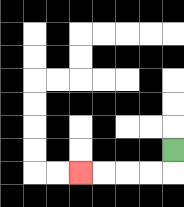{'start': '[7, 6]', 'end': '[3, 7]', 'path_directions': 'D,L,L,L,L', 'path_coordinates': '[[7, 6], [7, 7], [6, 7], [5, 7], [4, 7], [3, 7]]'}